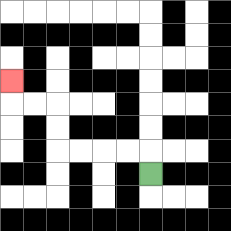{'start': '[6, 7]', 'end': '[0, 3]', 'path_directions': 'U,L,L,L,L,U,U,L,L,U', 'path_coordinates': '[[6, 7], [6, 6], [5, 6], [4, 6], [3, 6], [2, 6], [2, 5], [2, 4], [1, 4], [0, 4], [0, 3]]'}